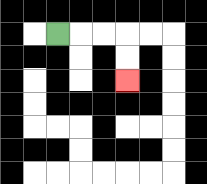{'start': '[2, 1]', 'end': '[5, 3]', 'path_directions': 'R,R,R,D,D', 'path_coordinates': '[[2, 1], [3, 1], [4, 1], [5, 1], [5, 2], [5, 3]]'}